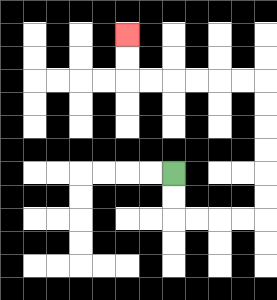{'start': '[7, 7]', 'end': '[5, 1]', 'path_directions': 'D,D,R,R,R,R,U,U,U,U,U,U,L,L,L,L,L,L,U,U', 'path_coordinates': '[[7, 7], [7, 8], [7, 9], [8, 9], [9, 9], [10, 9], [11, 9], [11, 8], [11, 7], [11, 6], [11, 5], [11, 4], [11, 3], [10, 3], [9, 3], [8, 3], [7, 3], [6, 3], [5, 3], [5, 2], [5, 1]]'}